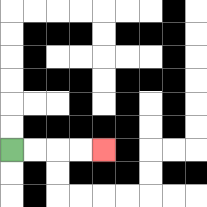{'start': '[0, 6]', 'end': '[4, 6]', 'path_directions': 'R,R,R,R', 'path_coordinates': '[[0, 6], [1, 6], [2, 6], [3, 6], [4, 6]]'}